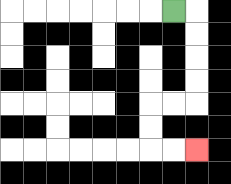{'start': '[7, 0]', 'end': '[8, 6]', 'path_directions': 'R,D,D,D,D,L,L,D,D,R,R', 'path_coordinates': '[[7, 0], [8, 0], [8, 1], [8, 2], [8, 3], [8, 4], [7, 4], [6, 4], [6, 5], [6, 6], [7, 6], [8, 6]]'}